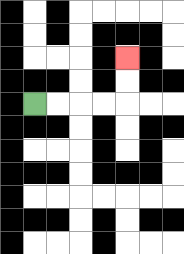{'start': '[1, 4]', 'end': '[5, 2]', 'path_directions': 'R,R,R,R,U,U', 'path_coordinates': '[[1, 4], [2, 4], [3, 4], [4, 4], [5, 4], [5, 3], [5, 2]]'}